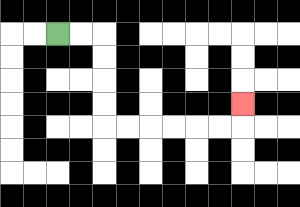{'start': '[2, 1]', 'end': '[10, 4]', 'path_directions': 'R,R,D,D,D,D,R,R,R,R,R,R,U', 'path_coordinates': '[[2, 1], [3, 1], [4, 1], [4, 2], [4, 3], [4, 4], [4, 5], [5, 5], [6, 5], [7, 5], [8, 5], [9, 5], [10, 5], [10, 4]]'}